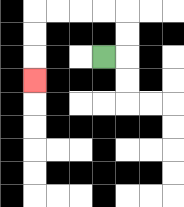{'start': '[4, 2]', 'end': '[1, 3]', 'path_directions': 'R,U,U,L,L,L,L,D,D,D', 'path_coordinates': '[[4, 2], [5, 2], [5, 1], [5, 0], [4, 0], [3, 0], [2, 0], [1, 0], [1, 1], [1, 2], [1, 3]]'}